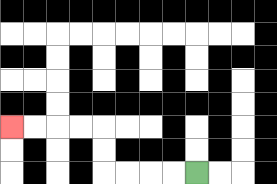{'start': '[8, 7]', 'end': '[0, 5]', 'path_directions': 'L,L,L,L,U,U,L,L,L,L', 'path_coordinates': '[[8, 7], [7, 7], [6, 7], [5, 7], [4, 7], [4, 6], [4, 5], [3, 5], [2, 5], [1, 5], [0, 5]]'}